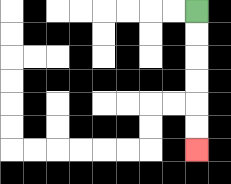{'start': '[8, 0]', 'end': '[8, 6]', 'path_directions': 'D,D,D,D,D,D', 'path_coordinates': '[[8, 0], [8, 1], [8, 2], [8, 3], [8, 4], [8, 5], [8, 6]]'}